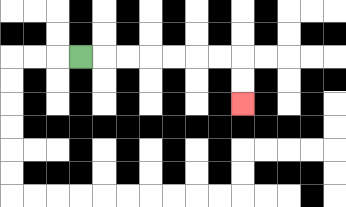{'start': '[3, 2]', 'end': '[10, 4]', 'path_directions': 'R,R,R,R,R,R,R,D,D', 'path_coordinates': '[[3, 2], [4, 2], [5, 2], [6, 2], [7, 2], [8, 2], [9, 2], [10, 2], [10, 3], [10, 4]]'}